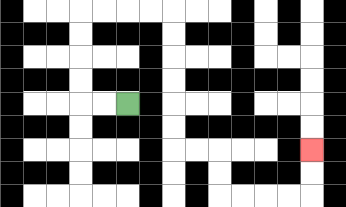{'start': '[5, 4]', 'end': '[13, 6]', 'path_directions': 'L,L,U,U,U,U,R,R,R,R,D,D,D,D,D,D,R,R,D,D,R,R,R,R,U,U', 'path_coordinates': '[[5, 4], [4, 4], [3, 4], [3, 3], [3, 2], [3, 1], [3, 0], [4, 0], [5, 0], [6, 0], [7, 0], [7, 1], [7, 2], [7, 3], [7, 4], [7, 5], [7, 6], [8, 6], [9, 6], [9, 7], [9, 8], [10, 8], [11, 8], [12, 8], [13, 8], [13, 7], [13, 6]]'}